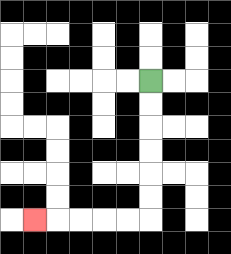{'start': '[6, 3]', 'end': '[1, 9]', 'path_directions': 'D,D,D,D,D,D,L,L,L,L,L', 'path_coordinates': '[[6, 3], [6, 4], [6, 5], [6, 6], [6, 7], [6, 8], [6, 9], [5, 9], [4, 9], [3, 9], [2, 9], [1, 9]]'}